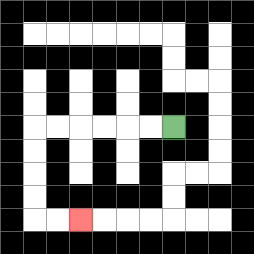{'start': '[7, 5]', 'end': '[3, 9]', 'path_directions': 'L,L,L,L,L,L,D,D,D,D,R,R', 'path_coordinates': '[[7, 5], [6, 5], [5, 5], [4, 5], [3, 5], [2, 5], [1, 5], [1, 6], [1, 7], [1, 8], [1, 9], [2, 9], [3, 9]]'}